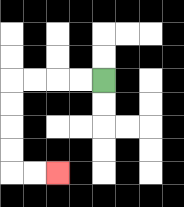{'start': '[4, 3]', 'end': '[2, 7]', 'path_directions': 'L,L,L,L,D,D,D,D,R,R', 'path_coordinates': '[[4, 3], [3, 3], [2, 3], [1, 3], [0, 3], [0, 4], [0, 5], [0, 6], [0, 7], [1, 7], [2, 7]]'}